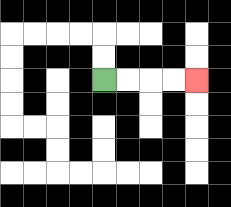{'start': '[4, 3]', 'end': '[8, 3]', 'path_directions': 'R,R,R,R', 'path_coordinates': '[[4, 3], [5, 3], [6, 3], [7, 3], [8, 3]]'}